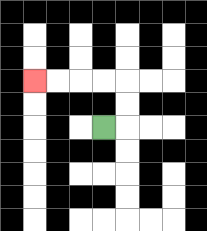{'start': '[4, 5]', 'end': '[1, 3]', 'path_directions': 'R,U,U,L,L,L,L', 'path_coordinates': '[[4, 5], [5, 5], [5, 4], [5, 3], [4, 3], [3, 3], [2, 3], [1, 3]]'}